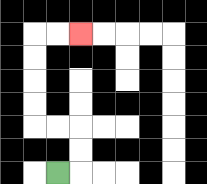{'start': '[2, 7]', 'end': '[3, 1]', 'path_directions': 'R,U,U,L,L,U,U,U,U,R,R', 'path_coordinates': '[[2, 7], [3, 7], [3, 6], [3, 5], [2, 5], [1, 5], [1, 4], [1, 3], [1, 2], [1, 1], [2, 1], [3, 1]]'}